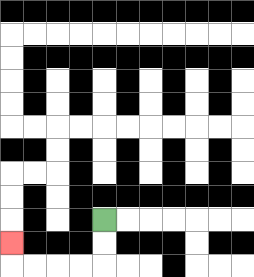{'start': '[4, 9]', 'end': '[0, 10]', 'path_directions': 'D,D,L,L,L,L,U', 'path_coordinates': '[[4, 9], [4, 10], [4, 11], [3, 11], [2, 11], [1, 11], [0, 11], [0, 10]]'}